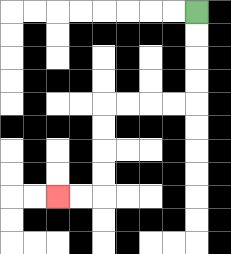{'start': '[8, 0]', 'end': '[2, 8]', 'path_directions': 'D,D,D,D,L,L,L,L,D,D,D,D,L,L', 'path_coordinates': '[[8, 0], [8, 1], [8, 2], [8, 3], [8, 4], [7, 4], [6, 4], [5, 4], [4, 4], [4, 5], [4, 6], [4, 7], [4, 8], [3, 8], [2, 8]]'}